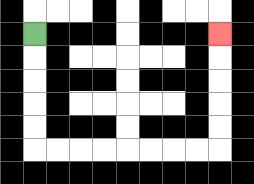{'start': '[1, 1]', 'end': '[9, 1]', 'path_directions': 'D,D,D,D,D,R,R,R,R,R,R,R,R,U,U,U,U,U', 'path_coordinates': '[[1, 1], [1, 2], [1, 3], [1, 4], [1, 5], [1, 6], [2, 6], [3, 6], [4, 6], [5, 6], [6, 6], [7, 6], [8, 6], [9, 6], [9, 5], [9, 4], [9, 3], [9, 2], [9, 1]]'}